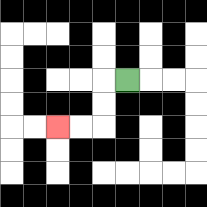{'start': '[5, 3]', 'end': '[2, 5]', 'path_directions': 'L,D,D,L,L', 'path_coordinates': '[[5, 3], [4, 3], [4, 4], [4, 5], [3, 5], [2, 5]]'}